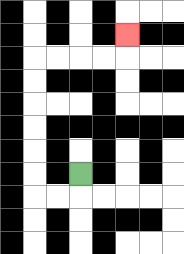{'start': '[3, 7]', 'end': '[5, 1]', 'path_directions': 'D,L,L,U,U,U,U,U,U,R,R,R,R,U', 'path_coordinates': '[[3, 7], [3, 8], [2, 8], [1, 8], [1, 7], [1, 6], [1, 5], [1, 4], [1, 3], [1, 2], [2, 2], [3, 2], [4, 2], [5, 2], [5, 1]]'}